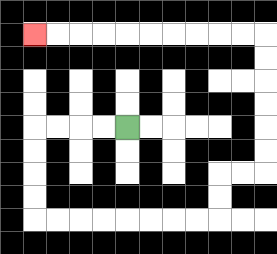{'start': '[5, 5]', 'end': '[1, 1]', 'path_directions': 'L,L,L,L,D,D,D,D,R,R,R,R,R,R,R,R,U,U,R,R,U,U,U,U,U,U,L,L,L,L,L,L,L,L,L,L', 'path_coordinates': '[[5, 5], [4, 5], [3, 5], [2, 5], [1, 5], [1, 6], [1, 7], [1, 8], [1, 9], [2, 9], [3, 9], [4, 9], [5, 9], [6, 9], [7, 9], [8, 9], [9, 9], [9, 8], [9, 7], [10, 7], [11, 7], [11, 6], [11, 5], [11, 4], [11, 3], [11, 2], [11, 1], [10, 1], [9, 1], [8, 1], [7, 1], [6, 1], [5, 1], [4, 1], [3, 1], [2, 1], [1, 1]]'}